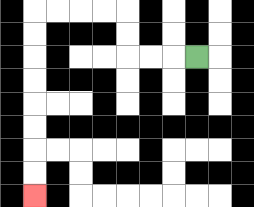{'start': '[8, 2]', 'end': '[1, 8]', 'path_directions': 'L,L,L,U,U,L,L,L,L,D,D,D,D,D,D,D,D', 'path_coordinates': '[[8, 2], [7, 2], [6, 2], [5, 2], [5, 1], [5, 0], [4, 0], [3, 0], [2, 0], [1, 0], [1, 1], [1, 2], [1, 3], [1, 4], [1, 5], [1, 6], [1, 7], [1, 8]]'}